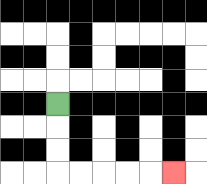{'start': '[2, 4]', 'end': '[7, 7]', 'path_directions': 'D,D,D,R,R,R,R,R', 'path_coordinates': '[[2, 4], [2, 5], [2, 6], [2, 7], [3, 7], [4, 7], [5, 7], [6, 7], [7, 7]]'}